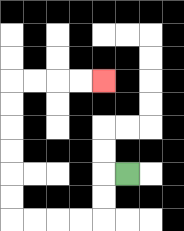{'start': '[5, 7]', 'end': '[4, 3]', 'path_directions': 'L,D,D,L,L,L,L,U,U,U,U,U,U,R,R,R,R', 'path_coordinates': '[[5, 7], [4, 7], [4, 8], [4, 9], [3, 9], [2, 9], [1, 9], [0, 9], [0, 8], [0, 7], [0, 6], [0, 5], [0, 4], [0, 3], [1, 3], [2, 3], [3, 3], [4, 3]]'}